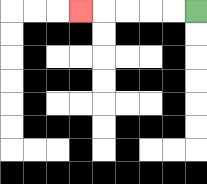{'start': '[8, 0]', 'end': '[3, 0]', 'path_directions': 'L,L,L,L,L', 'path_coordinates': '[[8, 0], [7, 0], [6, 0], [5, 0], [4, 0], [3, 0]]'}